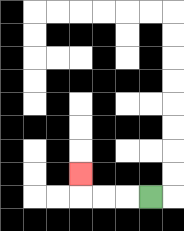{'start': '[6, 8]', 'end': '[3, 7]', 'path_directions': 'L,L,L,U', 'path_coordinates': '[[6, 8], [5, 8], [4, 8], [3, 8], [3, 7]]'}